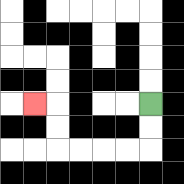{'start': '[6, 4]', 'end': '[1, 4]', 'path_directions': 'D,D,L,L,L,L,U,U,L', 'path_coordinates': '[[6, 4], [6, 5], [6, 6], [5, 6], [4, 6], [3, 6], [2, 6], [2, 5], [2, 4], [1, 4]]'}